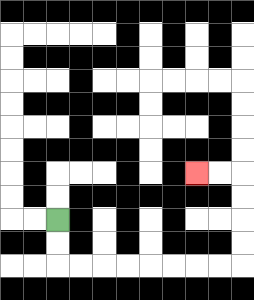{'start': '[2, 9]', 'end': '[8, 7]', 'path_directions': 'D,D,R,R,R,R,R,R,R,R,U,U,U,U,L,L', 'path_coordinates': '[[2, 9], [2, 10], [2, 11], [3, 11], [4, 11], [5, 11], [6, 11], [7, 11], [8, 11], [9, 11], [10, 11], [10, 10], [10, 9], [10, 8], [10, 7], [9, 7], [8, 7]]'}